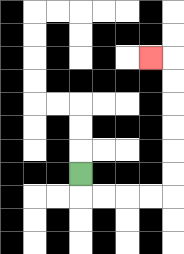{'start': '[3, 7]', 'end': '[6, 2]', 'path_directions': 'D,R,R,R,R,U,U,U,U,U,U,L', 'path_coordinates': '[[3, 7], [3, 8], [4, 8], [5, 8], [6, 8], [7, 8], [7, 7], [7, 6], [7, 5], [7, 4], [7, 3], [7, 2], [6, 2]]'}